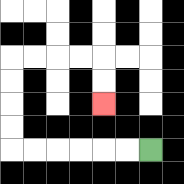{'start': '[6, 6]', 'end': '[4, 4]', 'path_directions': 'L,L,L,L,L,L,U,U,U,U,R,R,R,R,D,D', 'path_coordinates': '[[6, 6], [5, 6], [4, 6], [3, 6], [2, 6], [1, 6], [0, 6], [0, 5], [0, 4], [0, 3], [0, 2], [1, 2], [2, 2], [3, 2], [4, 2], [4, 3], [4, 4]]'}